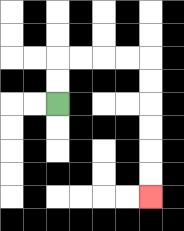{'start': '[2, 4]', 'end': '[6, 8]', 'path_directions': 'U,U,R,R,R,R,D,D,D,D,D,D', 'path_coordinates': '[[2, 4], [2, 3], [2, 2], [3, 2], [4, 2], [5, 2], [6, 2], [6, 3], [6, 4], [6, 5], [6, 6], [6, 7], [6, 8]]'}